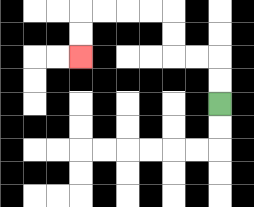{'start': '[9, 4]', 'end': '[3, 2]', 'path_directions': 'U,U,L,L,U,U,L,L,L,L,D,D', 'path_coordinates': '[[9, 4], [9, 3], [9, 2], [8, 2], [7, 2], [7, 1], [7, 0], [6, 0], [5, 0], [4, 0], [3, 0], [3, 1], [3, 2]]'}